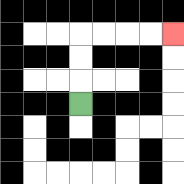{'start': '[3, 4]', 'end': '[7, 1]', 'path_directions': 'U,U,U,R,R,R,R', 'path_coordinates': '[[3, 4], [3, 3], [3, 2], [3, 1], [4, 1], [5, 1], [6, 1], [7, 1]]'}